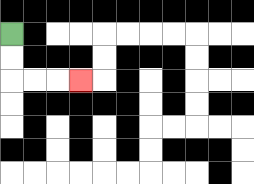{'start': '[0, 1]', 'end': '[3, 3]', 'path_directions': 'D,D,R,R,R', 'path_coordinates': '[[0, 1], [0, 2], [0, 3], [1, 3], [2, 3], [3, 3]]'}